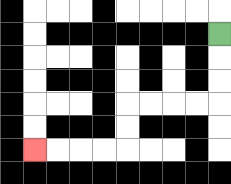{'start': '[9, 1]', 'end': '[1, 6]', 'path_directions': 'D,D,D,L,L,L,L,D,D,L,L,L,L', 'path_coordinates': '[[9, 1], [9, 2], [9, 3], [9, 4], [8, 4], [7, 4], [6, 4], [5, 4], [5, 5], [5, 6], [4, 6], [3, 6], [2, 6], [1, 6]]'}